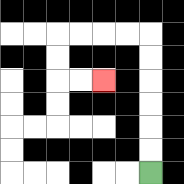{'start': '[6, 7]', 'end': '[4, 3]', 'path_directions': 'U,U,U,U,U,U,L,L,L,L,D,D,R,R', 'path_coordinates': '[[6, 7], [6, 6], [6, 5], [6, 4], [6, 3], [6, 2], [6, 1], [5, 1], [4, 1], [3, 1], [2, 1], [2, 2], [2, 3], [3, 3], [4, 3]]'}